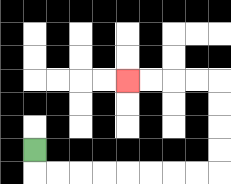{'start': '[1, 6]', 'end': '[5, 3]', 'path_directions': 'D,R,R,R,R,R,R,R,R,U,U,U,U,L,L,L,L', 'path_coordinates': '[[1, 6], [1, 7], [2, 7], [3, 7], [4, 7], [5, 7], [6, 7], [7, 7], [8, 7], [9, 7], [9, 6], [9, 5], [9, 4], [9, 3], [8, 3], [7, 3], [6, 3], [5, 3]]'}